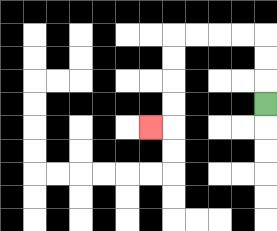{'start': '[11, 4]', 'end': '[6, 5]', 'path_directions': 'U,U,U,L,L,L,L,D,D,D,D,L', 'path_coordinates': '[[11, 4], [11, 3], [11, 2], [11, 1], [10, 1], [9, 1], [8, 1], [7, 1], [7, 2], [7, 3], [7, 4], [7, 5], [6, 5]]'}